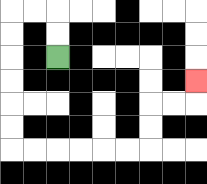{'start': '[2, 2]', 'end': '[8, 3]', 'path_directions': 'U,U,L,L,D,D,D,D,D,D,R,R,R,R,R,R,U,U,R,R,U', 'path_coordinates': '[[2, 2], [2, 1], [2, 0], [1, 0], [0, 0], [0, 1], [0, 2], [0, 3], [0, 4], [0, 5], [0, 6], [1, 6], [2, 6], [3, 6], [4, 6], [5, 6], [6, 6], [6, 5], [6, 4], [7, 4], [8, 4], [8, 3]]'}